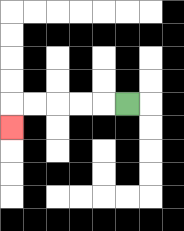{'start': '[5, 4]', 'end': '[0, 5]', 'path_directions': 'L,L,L,L,L,D', 'path_coordinates': '[[5, 4], [4, 4], [3, 4], [2, 4], [1, 4], [0, 4], [0, 5]]'}